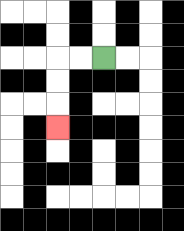{'start': '[4, 2]', 'end': '[2, 5]', 'path_directions': 'L,L,D,D,D', 'path_coordinates': '[[4, 2], [3, 2], [2, 2], [2, 3], [2, 4], [2, 5]]'}